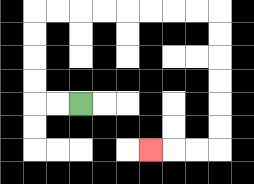{'start': '[3, 4]', 'end': '[6, 6]', 'path_directions': 'L,L,U,U,U,U,R,R,R,R,R,R,R,R,D,D,D,D,D,D,L,L,L', 'path_coordinates': '[[3, 4], [2, 4], [1, 4], [1, 3], [1, 2], [1, 1], [1, 0], [2, 0], [3, 0], [4, 0], [5, 0], [6, 0], [7, 0], [8, 0], [9, 0], [9, 1], [9, 2], [9, 3], [9, 4], [9, 5], [9, 6], [8, 6], [7, 6], [6, 6]]'}